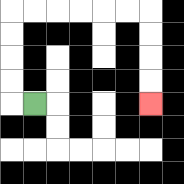{'start': '[1, 4]', 'end': '[6, 4]', 'path_directions': 'L,U,U,U,U,R,R,R,R,R,R,D,D,D,D', 'path_coordinates': '[[1, 4], [0, 4], [0, 3], [0, 2], [0, 1], [0, 0], [1, 0], [2, 0], [3, 0], [4, 0], [5, 0], [6, 0], [6, 1], [6, 2], [6, 3], [6, 4]]'}